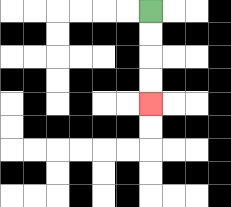{'start': '[6, 0]', 'end': '[6, 4]', 'path_directions': 'D,D,D,D', 'path_coordinates': '[[6, 0], [6, 1], [6, 2], [6, 3], [6, 4]]'}